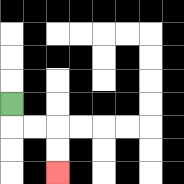{'start': '[0, 4]', 'end': '[2, 7]', 'path_directions': 'D,R,R,D,D', 'path_coordinates': '[[0, 4], [0, 5], [1, 5], [2, 5], [2, 6], [2, 7]]'}